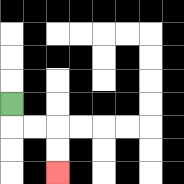{'start': '[0, 4]', 'end': '[2, 7]', 'path_directions': 'D,R,R,D,D', 'path_coordinates': '[[0, 4], [0, 5], [1, 5], [2, 5], [2, 6], [2, 7]]'}